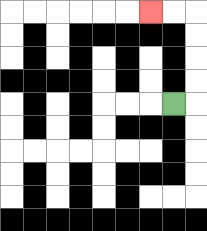{'start': '[7, 4]', 'end': '[6, 0]', 'path_directions': 'R,U,U,U,U,L,L', 'path_coordinates': '[[7, 4], [8, 4], [8, 3], [8, 2], [8, 1], [8, 0], [7, 0], [6, 0]]'}